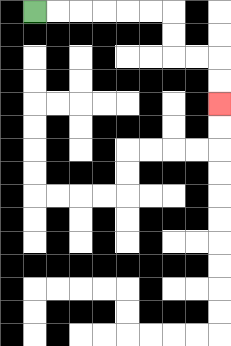{'start': '[1, 0]', 'end': '[9, 4]', 'path_directions': 'R,R,R,R,R,R,D,D,R,R,D,D', 'path_coordinates': '[[1, 0], [2, 0], [3, 0], [4, 0], [5, 0], [6, 0], [7, 0], [7, 1], [7, 2], [8, 2], [9, 2], [9, 3], [9, 4]]'}